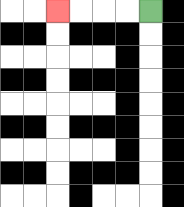{'start': '[6, 0]', 'end': '[2, 0]', 'path_directions': 'L,L,L,L', 'path_coordinates': '[[6, 0], [5, 0], [4, 0], [3, 0], [2, 0]]'}